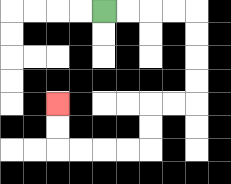{'start': '[4, 0]', 'end': '[2, 4]', 'path_directions': 'R,R,R,R,D,D,D,D,L,L,D,D,L,L,L,L,U,U', 'path_coordinates': '[[4, 0], [5, 0], [6, 0], [7, 0], [8, 0], [8, 1], [8, 2], [8, 3], [8, 4], [7, 4], [6, 4], [6, 5], [6, 6], [5, 6], [4, 6], [3, 6], [2, 6], [2, 5], [2, 4]]'}